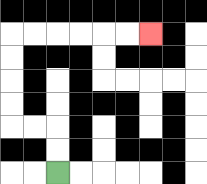{'start': '[2, 7]', 'end': '[6, 1]', 'path_directions': 'U,U,L,L,U,U,U,U,R,R,R,R,R,R', 'path_coordinates': '[[2, 7], [2, 6], [2, 5], [1, 5], [0, 5], [0, 4], [0, 3], [0, 2], [0, 1], [1, 1], [2, 1], [3, 1], [4, 1], [5, 1], [6, 1]]'}